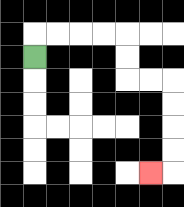{'start': '[1, 2]', 'end': '[6, 7]', 'path_directions': 'U,R,R,R,R,D,D,R,R,D,D,D,D,L', 'path_coordinates': '[[1, 2], [1, 1], [2, 1], [3, 1], [4, 1], [5, 1], [5, 2], [5, 3], [6, 3], [7, 3], [7, 4], [7, 5], [7, 6], [7, 7], [6, 7]]'}